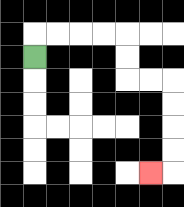{'start': '[1, 2]', 'end': '[6, 7]', 'path_directions': 'U,R,R,R,R,D,D,R,R,D,D,D,D,L', 'path_coordinates': '[[1, 2], [1, 1], [2, 1], [3, 1], [4, 1], [5, 1], [5, 2], [5, 3], [6, 3], [7, 3], [7, 4], [7, 5], [7, 6], [7, 7], [6, 7]]'}